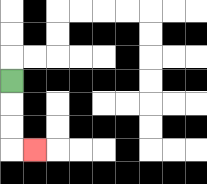{'start': '[0, 3]', 'end': '[1, 6]', 'path_directions': 'D,D,D,R', 'path_coordinates': '[[0, 3], [0, 4], [0, 5], [0, 6], [1, 6]]'}